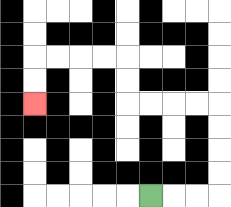{'start': '[6, 8]', 'end': '[1, 4]', 'path_directions': 'R,R,R,U,U,U,U,L,L,L,L,U,U,L,L,L,L,D,D', 'path_coordinates': '[[6, 8], [7, 8], [8, 8], [9, 8], [9, 7], [9, 6], [9, 5], [9, 4], [8, 4], [7, 4], [6, 4], [5, 4], [5, 3], [5, 2], [4, 2], [3, 2], [2, 2], [1, 2], [1, 3], [1, 4]]'}